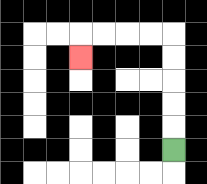{'start': '[7, 6]', 'end': '[3, 2]', 'path_directions': 'U,U,U,U,U,L,L,L,L,D', 'path_coordinates': '[[7, 6], [7, 5], [7, 4], [7, 3], [7, 2], [7, 1], [6, 1], [5, 1], [4, 1], [3, 1], [3, 2]]'}